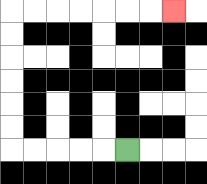{'start': '[5, 6]', 'end': '[7, 0]', 'path_directions': 'L,L,L,L,L,U,U,U,U,U,U,R,R,R,R,R,R,R', 'path_coordinates': '[[5, 6], [4, 6], [3, 6], [2, 6], [1, 6], [0, 6], [0, 5], [0, 4], [0, 3], [0, 2], [0, 1], [0, 0], [1, 0], [2, 0], [3, 0], [4, 0], [5, 0], [6, 0], [7, 0]]'}